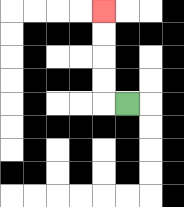{'start': '[5, 4]', 'end': '[4, 0]', 'path_directions': 'L,U,U,U,U', 'path_coordinates': '[[5, 4], [4, 4], [4, 3], [4, 2], [4, 1], [4, 0]]'}